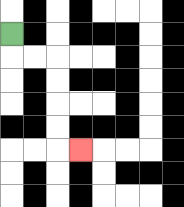{'start': '[0, 1]', 'end': '[3, 6]', 'path_directions': 'D,R,R,D,D,D,D,R', 'path_coordinates': '[[0, 1], [0, 2], [1, 2], [2, 2], [2, 3], [2, 4], [2, 5], [2, 6], [3, 6]]'}